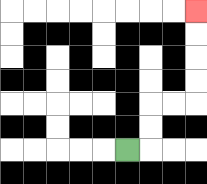{'start': '[5, 6]', 'end': '[8, 0]', 'path_directions': 'R,U,U,R,R,U,U,U,U', 'path_coordinates': '[[5, 6], [6, 6], [6, 5], [6, 4], [7, 4], [8, 4], [8, 3], [8, 2], [8, 1], [8, 0]]'}